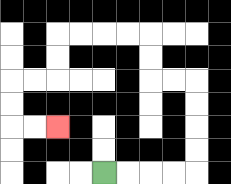{'start': '[4, 7]', 'end': '[2, 5]', 'path_directions': 'R,R,R,R,U,U,U,U,L,L,U,U,L,L,L,L,D,D,L,L,D,D,R,R', 'path_coordinates': '[[4, 7], [5, 7], [6, 7], [7, 7], [8, 7], [8, 6], [8, 5], [8, 4], [8, 3], [7, 3], [6, 3], [6, 2], [6, 1], [5, 1], [4, 1], [3, 1], [2, 1], [2, 2], [2, 3], [1, 3], [0, 3], [0, 4], [0, 5], [1, 5], [2, 5]]'}